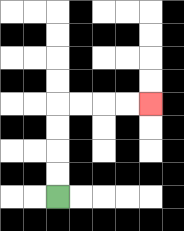{'start': '[2, 8]', 'end': '[6, 4]', 'path_directions': 'U,U,U,U,R,R,R,R', 'path_coordinates': '[[2, 8], [2, 7], [2, 6], [2, 5], [2, 4], [3, 4], [4, 4], [5, 4], [6, 4]]'}